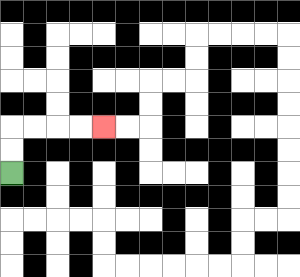{'start': '[0, 7]', 'end': '[4, 5]', 'path_directions': 'U,U,R,R,R,R', 'path_coordinates': '[[0, 7], [0, 6], [0, 5], [1, 5], [2, 5], [3, 5], [4, 5]]'}